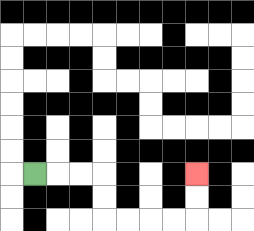{'start': '[1, 7]', 'end': '[8, 7]', 'path_directions': 'R,R,R,D,D,R,R,R,R,U,U', 'path_coordinates': '[[1, 7], [2, 7], [3, 7], [4, 7], [4, 8], [4, 9], [5, 9], [6, 9], [7, 9], [8, 9], [8, 8], [8, 7]]'}